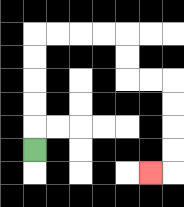{'start': '[1, 6]', 'end': '[6, 7]', 'path_directions': 'U,U,U,U,U,R,R,R,R,D,D,R,R,D,D,D,D,L', 'path_coordinates': '[[1, 6], [1, 5], [1, 4], [1, 3], [1, 2], [1, 1], [2, 1], [3, 1], [4, 1], [5, 1], [5, 2], [5, 3], [6, 3], [7, 3], [7, 4], [7, 5], [7, 6], [7, 7], [6, 7]]'}